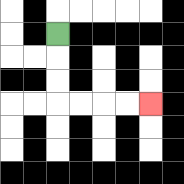{'start': '[2, 1]', 'end': '[6, 4]', 'path_directions': 'D,D,D,R,R,R,R', 'path_coordinates': '[[2, 1], [2, 2], [2, 3], [2, 4], [3, 4], [4, 4], [5, 4], [6, 4]]'}